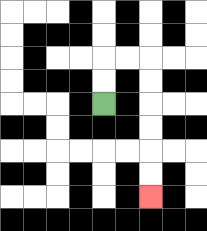{'start': '[4, 4]', 'end': '[6, 8]', 'path_directions': 'U,U,R,R,D,D,D,D,D,D', 'path_coordinates': '[[4, 4], [4, 3], [4, 2], [5, 2], [6, 2], [6, 3], [6, 4], [6, 5], [6, 6], [6, 7], [6, 8]]'}